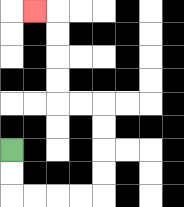{'start': '[0, 6]', 'end': '[1, 0]', 'path_directions': 'D,D,R,R,R,R,U,U,U,U,L,L,U,U,U,U,L', 'path_coordinates': '[[0, 6], [0, 7], [0, 8], [1, 8], [2, 8], [3, 8], [4, 8], [4, 7], [4, 6], [4, 5], [4, 4], [3, 4], [2, 4], [2, 3], [2, 2], [2, 1], [2, 0], [1, 0]]'}